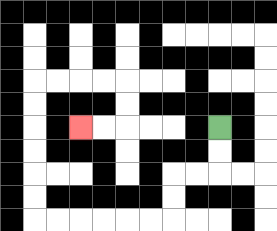{'start': '[9, 5]', 'end': '[3, 5]', 'path_directions': 'D,D,L,L,D,D,L,L,L,L,L,L,U,U,U,U,U,U,R,R,R,R,D,D,L,L', 'path_coordinates': '[[9, 5], [9, 6], [9, 7], [8, 7], [7, 7], [7, 8], [7, 9], [6, 9], [5, 9], [4, 9], [3, 9], [2, 9], [1, 9], [1, 8], [1, 7], [1, 6], [1, 5], [1, 4], [1, 3], [2, 3], [3, 3], [4, 3], [5, 3], [5, 4], [5, 5], [4, 5], [3, 5]]'}